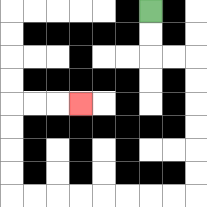{'start': '[6, 0]', 'end': '[3, 4]', 'path_directions': 'D,D,R,R,D,D,D,D,D,D,L,L,L,L,L,L,L,L,U,U,U,U,R,R,R', 'path_coordinates': '[[6, 0], [6, 1], [6, 2], [7, 2], [8, 2], [8, 3], [8, 4], [8, 5], [8, 6], [8, 7], [8, 8], [7, 8], [6, 8], [5, 8], [4, 8], [3, 8], [2, 8], [1, 8], [0, 8], [0, 7], [0, 6], [0, 5], [0, 4], [1, 4], [2, 4], [3, 4]]'}